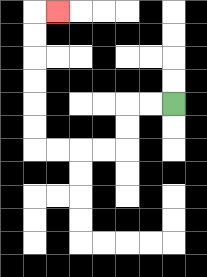{'start': '[7, 4]', 'end': '[2, 0]', 'path_directions': 'L,L,D,D,L,L,L,L,U,U,U,U,U,U,R', 'path_coordinates': '[[7, 4], [6, 4], [5, 4], [5, 5], [5, 6], [4, 6], [3, 6], [2, 6], [1, 6], [1, 5], [1, 4], [1, 3], [1, 2], [1, 1], [1, 0], [2, 0]]'}